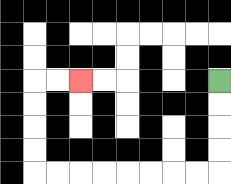{'start': '[9, 3]', 'end': '[3, 3]', 'path_directions': 'D,D,D,D,L,L,L,L,L,L,L,L,U,U,U,U,R,R', 'path_coordinates': '[[9, 3], [9, 4], [9, 5], [9, 6], [9, 7], [8, 7], [7, 7], [6, 7], [5, 7], [4, 7], [3, 7], [2, 7], [1, 7], [1, 6], [1, 5], [1, 4], [1, 3], [2, 3], [3, 3]]'}